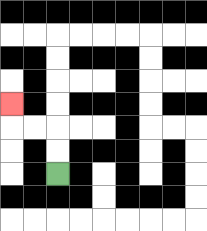{'start': '[2, 7]', 'end': '[0, 4]', 'path_directions': 'U,U,L,L,U', 'path_coordinates': '[[2, 7], [2, 6], [2, 5], [1, 5], [0, 5], [0, 4]]'}